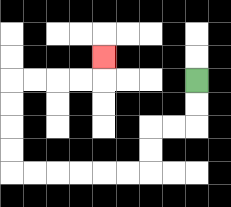{'start': '[8, 3]', 'end': '[4, 2]', 'path_directions': 'D,D,L,L,D,D,L,L,L,L,L,L,U,U,U,U,R,R,R,R,U', 'path_coordinates': '[[8, 3], [8, 4], [8, 5], [7, 5], [6, 5], [6, 6], [6, 7], [5, 7], [4, 7], [3, 7], [2, 7], [1, 7], [0, 7], [0, 6], [0, 5], [0, 4], [0, 3], [1, 3], [2, 3], [3, 3], [4, 3], [4, 2]]'}